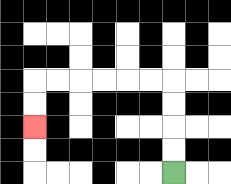{'start': '[7, 7]', 'end': '[1, 5]', 'path_directions': 'U,U,U,U,L,L,L,L,L,L,D,D', 'path_coordinates': '[[7, 7], [7, 6], [7, 5], [7, 4], [7, 3], [6, 3], [5, 3], [4, 3], [3, 3], [2, 3], [1, 3], [1, 4], [1, 5]]'}